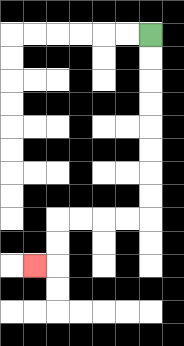{'start': '[6, 1]', 'end': '[1, 11]', 'path_directions': 'D,D,D,D,D,D,D,D,L,L,L,L,D,D,L', 'path_coordinates': '[[6, 1], [6, 2], [6, 3], [6, 4], [6, 5], [6, 6], [6, 7], [6, 8], [6, 9], [5, 9], [4, 9], [3, 9], [2, 9], [2, 10], [2, 11], [1, 11]]'}